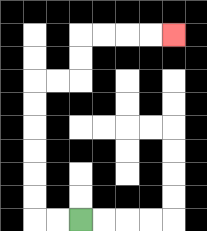{'start': '[3, 9]', 'end': '[7, 1]', 'path_directions': 'L,L,U,U,U,U,U,U,R,R,U,U,R,R,R,R', 'path_coordinates': '[[3, 9], [2, 9], [1, 9], [1, 8], [1, 7], [1, 6], [1, 5], [1, 4], [1, 3], [2, 3], [3, 3], [3, 2], [3, 1], [4, 1], [5, 1], [6, 1], [7, 1]]'}